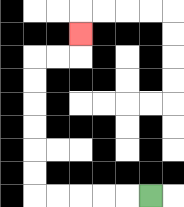{'start': '[6, 8]', 'end': '[3, 1]', 'path_directions': 'L,L,L,L,L,U,U,U,U,U,U,R,R,U', 'path_coordinates': '[[6, 8], [5, 8], [4, 8], [3, 8], [2, 8], [1, 8], [1, 7], [1, 6], [1, 5], [1, 4], [1, 3], [1, 2], [2, 2], [3, 2], [3, 1]]'}